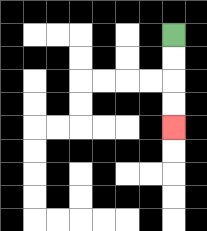{'start': '[7, 1]', 'end': '[7, 5]', 'path_directions': 'D,D,D,D', 'path_coordinates': '[[7, 1], [7, 2], [7, 3], [7, 4], [7, 5]]'}